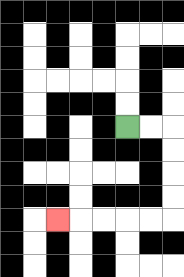{'start': '[5, 5]', 'end': '[2, 9]', 'path_directions': 'R,R,D,D,D,D,L,L,L,L,L', 'path_coordinates': '[[5, 5], [6, 5], [7, 5], [7, 6], [7, 7], [7, 8], [7, 9], [6, 9], [5, 9], [4, 9], [3, 9], [2, 9]]'}